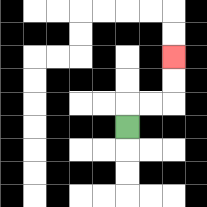{'start': '[5, 5]', 'end': '[7, 2]', 'path_directions': 'U,R,R,U,U', 'path_coordinates': '[[5, 5], [5, 4], [6, 4], [7, 4], [7, 3], [7, 2]]'}